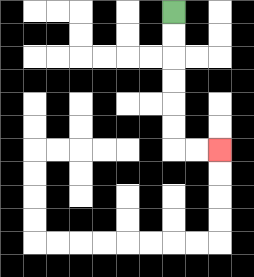{'start': '[7, 0]', 'end': '[9, 6]', 'path_directions': 'D,D,D,D,D,D,R,R', 'path_coordinates': '[[7, 0], [7, 1], [7, 2], [7, 3], [7, 4], [7, 5], [7, 6], [8, 6], [9, 6]]'}